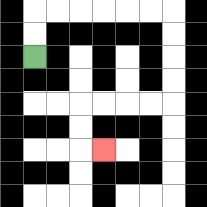{'start': '[1, 2]', 'end': '[4, 6]', 'path_directions': 'U,U,R,R,R,R,R,R,D,D,D,D,L,L,L,L,D,D,R', 'path_coordinates': '[[1, 2], [1, 1], [1, 0], [2, 0], [3, 0], [4, 0], [5, 0], [6, 0], [7, 0], [7, 1], [7, 2], [7, 3], [7, 4], [6, 4], [5, 4], [4, 4], [3, 4], [3, 5], [3, 6], [4, 6]]'}